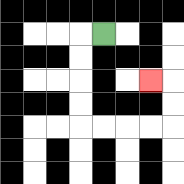{'start': '[4, 1]', 'end': '[6, 3]', 'path_directions': 'L,D,D,D,D,R,R,R,R,U,U,L', 'path_coordinates': '[[4, 1], [3, 1], [3, 2], [3, 3], [3, 4], [3, 5], [4, 5], [5, 5], [6, 5], [7, 5], [7, 4], [7, 3], [6, 3]]'}